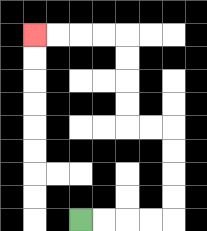{'start': '[3, 9]', 'end': '[1, 1]', 'path_directions': 'R,R,R,R,U,U,U,U,L,L,U,U,U,U,L,L,L,L', 'path_coordinates': '[[3, 9], [4, 9], [5, 9], [6, 9], [7, 9], [7, 8], [7, 7], [7, 6], [7, 5], [6, 5], [5, 5], [5, 4], [5, 3], [5, 2], [5, 1], [4, 1], [3, 1], [2, 1], [1, 1]]'}